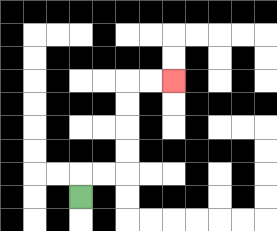{'start': '[3, 8]', 'end': '[7, 3]', 'path_directions': 'U,R,R,U,U,U,U,R,R', 'path_coordinates': '[[3, 8], [3, 7], [4, 7], [5, 7], [5, 6], [5, 5], [5, 4], [5, 3], [6, 3], [7, 3]]'}